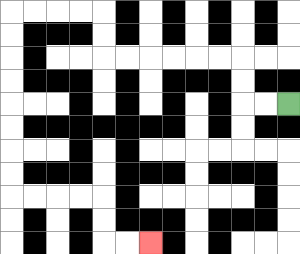{'start': '[12, 4]', 'end': '[6, 10]', 'path_directions': 'L,L,U,U,L,L,L,L,L,L,U,U,L,L,L,L,D,D,D,D,D,D,D,D,R,R,R,R,D,D,R,R', 'path_coordinates': '[[12, 4], [11, 4], [10, 4], [10, 3], [10, 2], [9, 2], [8, 2], [7, 2], [6, 2], [5, 2], [4, 2], [4, 1], [4, 0], [3, 0], [2, 0], [1, 0], [0, 0], [0, 1], [0, 2], [0, 3], [0, 4], [0, 5], [0, 6], [0, 7], [0, 8], [1, 8], [2, 8], [3, 8], [4, 8], [4, 9], [4, 10], [5, 10], [6, 10]]'}